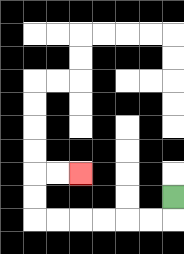{'start': '[7, 8]', 'end': '[3, 7]', 'path_directions': 'D,L,L,L,L,L,L,U,U,R,R', 'path_coordinates': '[[7, 8], [7, 9], [6, 9], [5, 9], [4, 9], [3, 9], [2, 9], [1, 9], [1, 8], [1, 7], [2, 7], [3, 7]]'}